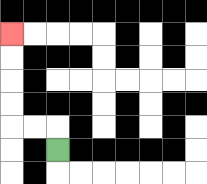{'start': '[2, 6]', 'end': '[0, 1]', 'path_directions': 'U,L,L,U,U,U,U', 'path_coordinates': '[[2, 6], [2, 5], [1, 5], [0, 5], [0, 4], [0, 3], [0, 2], [0, 1]]'}